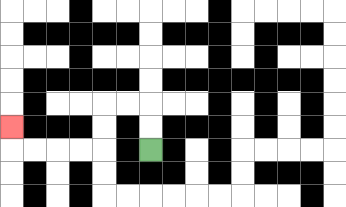{'start': '[6, 6]', 'end': '[0, 5]', 'path_directions': 'U,U,L,L,D,D,L,L,L,L,U', 'path_coordinates': '[[6, 6], [6, 5], [6, 4], [5, 4], [4, 4], [4, 5], [4, 6], [3, 6], [2, 6], [1, 6], [0, 6], [0, 5]]'}